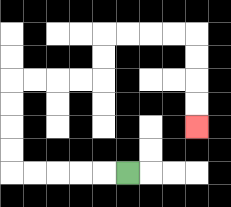{'start': '[5, 7]', 'end': '[8, 5]', 'path_directions': 'L,L,L,L,L,U,U,U,U,R,R,R,R,U,U,R,R,R,R,D,D,D,D', 'path_coordinates': '[[5, 7], [4, 7], [3, 7], [2, 7], [1, 7], [0, 7], [0, 6], [0, 5], [0, 4], [0, 3], [1, 3], [2, 3], [3, 3], [4, 3], [4, 2], [4, 1], [5, 1], [6, 1], [7, 1], [8, 1], [8, 2], [8, 3], [8, 4], [8, 5]]'}